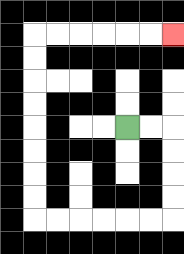{'start': '[5, 5]', 'end': '[7, 1]', 'path_directions': 'R,R,D,D,D,D,L,L,L,L,L,L,U,U,U,U,U,U,U,U,R,R,R,R,R,R', 'path_coordinates': '[[5, 5], [6, 5], [7, 5], [7, 6], [7, 7], [7, 8], [7, 9], [6, 9], [5, 9], [4, 9], [3, 9], [2, 9], [1, 9], [1, 8], [1, 7], [1, 6], [1, 5], [1, 4], [1, 3], [1, 2], [1, 1], [2, 1], [3, 1], [4, 1], [5, 1], [6, 1], [7, 1]]'}